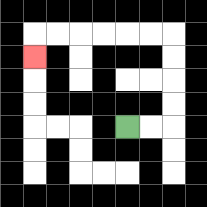{'start': '[5, 5]', 'end': '[1, 2]', 'path_directions': 'R,R,U,U,U,U,L,L,L,L,L,L,D', 'path_coordinates': '[[5, 5], [6, 5], [7, 5], [7, 4], [7, 3], [7, 2], [7, 1], [6, 1], [5, 1], [4, 1], [3, 1], [2, 1], [1, 1], [1, 2]]'}